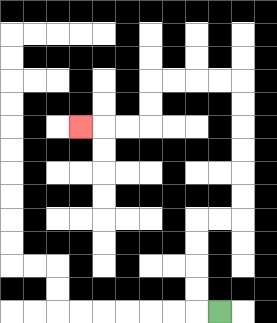{'start': '[9, 13]', 'end': '[3, 5]', 'path_directions': 'L,U,U,U,U,R,R,U,U,U,U,U,U,L,L,L,L,D,D,L,L,L', 'path_coordinates': '[[9, 13], [8, 13], [8, 12], [8, 11], [8, 10], [8, 9], [9, 9], [10, 9], [10, 8], [10, 7], [10, 6], [10, 5], [10, 4], [10, 3], [9, 3], [8, 3], [7, 3], [6, 3], [6, 4], [6, 5], [5, 5], [4, 5], [3, 5]]'}